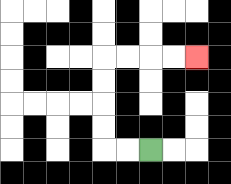{'start': '[6, 6]', 'end': '[8, 2]', 'path_directions': 'L,L,U,U,U,U,R,R,R,R', 'path_coordinates': '[[6, 6], [5, 6], [4, 6], [4, 5], [4, 4], [4, 3], [4, 2], [5, 2], [6, 2], [7, 2], [8, 2]]'}